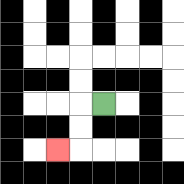{'start': '[4, 4]', 'end': '[2, 6]', 'path_directions': 'L,D,D,L', 'path_coordinates': '[[4, 4], [3, 4], [3, 5], [3, 6], [2, 6]]'}